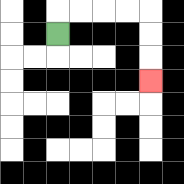{'start': '[2, 1]', 'end': '[6, 3]', 'path_directions': 'U,R,R,R,R,D,D,D', 'path_coordinates': '[[2, 1], [2, 0], [3, 0], [4, 0], [5, 0], [6, 0], [6, 1], [6, 2], [6, 3]]'}